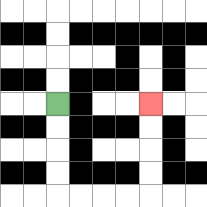{'start': '[2, 4]', 'end': '[6, 4]', 'path_directions': 'D,D,D,D,R,R,R,R,U,U,U,U', 'path_coordinates': '[[2, 4], [2, 5], [2, 6], [2, 7], [2, 8], [3, 8], [4, 8], [5, 8], [6, 8], [6, 7], [6, 6], [6, 5], [6, 4]]'}